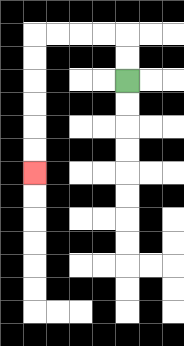{'start': '[5, 3]', 'end': '[1, 7]', 'path_directions': 'U,U,L,L,L,L,D,D,D,D,D,D', 'path_coordinates': '[[5, 3], [5, 2], [5, 1], [4, 1], [3, 1], [2, 1], [1, 1], [1, 2], [1, 3], [1, 4], [1, 5], [1, 6], [1, 7]]'}